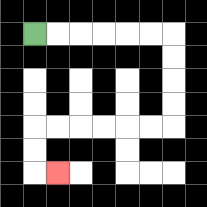{'start': '[1, 1]', 'end': '[2, 7]', 'path_directions': 'R,R,R,R,R,R,D,D,D,D,L,L,L,L,L,L,D,D,R', 'path_coordinates': '[[1, 1], [2, 1], [3, 1], [4, 1], [5, 1], [6, 1], [7, 1], [7, 2], [7, 3], [7, 4], [7, 5], [6, 5], [5, 5], [4, 5], [3, 5], [2, 5], [1, 5], [1, 6], [1, 7], [2, 7]]'}